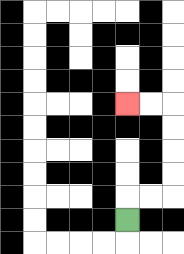{'start': '[5, 9]', 'end': '[5, 4]', 'path_directions': 'U,R,R,U,U,U,U,L,L', 'path_coordinates': '[[5, 9], [5, 8], [6, 8], [7, 8], [7, 7], [7, 6], [7, 5], [7, 4], [6, 4], [5, 4]]'}